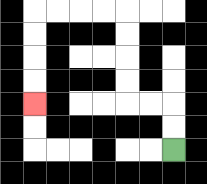{'start': '[7, 6]', 'end': '[1, 4]', 'path_directions': 'U,U,L,L,U,U,U,U,L,L,L,L,D,D,D,D', 'path_coordinates': '[[7, 6], [7, 5], [7, 4], [6, 4], [5, 4], [5, 3], [5, 2], [5, 1], [5, 0], [4, 0], [3, 0], [2, 0], [1, 0], [1, 1], [1, 2], [1, 3], [1, 4]]'}